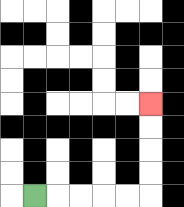{'start': '[1, 8]', 'end': '[6, 4]', 'path_directions': 'R,R,R,R,R,U,U,U,U', 'path_coordinates': '[[1, 8], [2, 8], [3, 8], [4, 8], [5, 8], [6, 8], [6, 7], [6, 6], [6, 5], [6, 4]]'}